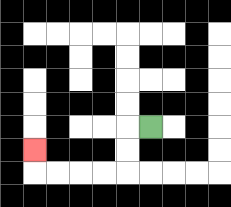{'start': '[6, 5]', 'end': '[1, 6]', 'path_directions': 'L,D,D,L,L,L,L,U', 'path_coordinates': '[[6, 5], [5, 5], [5, 6], [5, 7], [4, 7], [3, 7], [2, 7], [1, 7], [1, 6]]'}